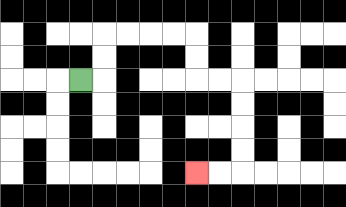{'start': '[3, 3]', 'end': '[8, 7]', 'path_directions': 'R,U,U,R,R,R,R,D,D,R,R,D,D,D,D,L,L', 'path_coordinates': '[[3, 3], [4, 3], [4, 2], [4, 1], [5, 1], [6, 1], [7, 1], [8, 1], [8, 2], [8, 3], [9, 3], [10, 3], [10, 4], [10, 5], [10, 6], [10, 7], [9, 7], [8, 7]]'}